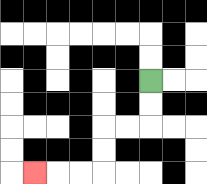{'start': '[6, 3]', 'end': '[1, 7]', 'path_directions': 'D,D,L,L,D,D,L,L,L', 'path_coordinates': '[[6, 3], [6, 4], [6, 5], [5, 5], [4, 5], [4, 6], [4, 7], [3, 7], [2, 7], [1, 7]]'}